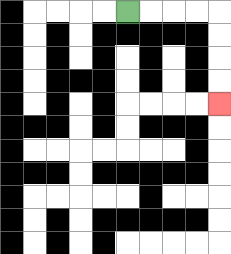{'start': '[5, 0]', 'end': '[9, 4]', 'path_directions': 'R,R,R,R,D,D,D,D', 'path_coordinates': '[[5, 0], [6, 0], [7, 0], [8, 0], [9, 0], [9, 1], [9, 2], [9, 3], [9, 4]]'}